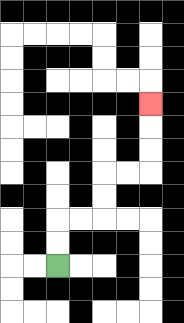{'start': '[2, 11]', 'end': '[6, 4]', 'path_directions': 'U,U,R,R,U,U,R,R,U,U,U', 'path_coordinates': '[[2, 11], [2, 10], [2, 9], [3, 9], [4, 9], [4, 8], [4, 7], [5, 7], [6, 7], [6, 6], [6, 5], [6, 4]]'}